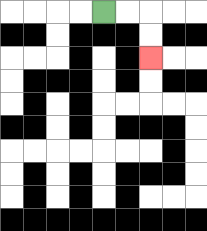{'start': '[4, 0]', 'end': '[6, 2]', 'path_directions': 'R,R,D,D', 'path_coordinates': '[[4, 0], [5, 0], [6, 0], [6, 1], [6, 2]]'}